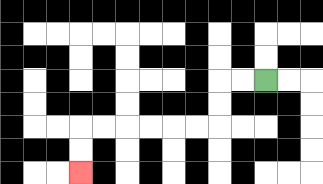{'start': '[11, 3]', 'end': '[3, 7]', 'path_directions': 'L,L,D,D,L,L,L,L,L,L,D,D', 'path_coordinates': '[[11, 3], [10, 3], [9, 3], [9, 4], [9, 5], [8, 5], [7, 5], [6, 5], [5, 5], [4, 5], [3, 5], [3, 6], [3, 7]]'}